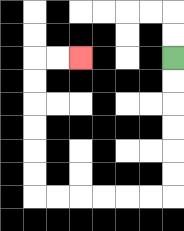{'start': '[7, 2]', 'end': '[3, 2]', 'path_directions': 'D,D,D,D,D,D,L,L,L,L,L,L,U,U,U,U,U,U,R,R', 'path_coordinates': '[[7, 2], [7, 3], [7, 4], [7, 5], [7, 6], [7, 7], [7, 8], [6, 8], [5, 8], [4, 8], [3, 8], [2, 8], [1, 8], [1, 7], [1, 6], [1, 5], [1, 4], [1, 3], [1, 2], [2, 2], [3, 2]]'}